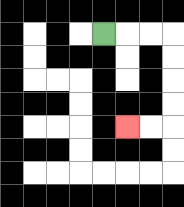{'start': '[4, 1]', 'end': '[5, 5]', 'path_directions': 'R,R,R,D,D,D,D,L,L', 'path_coordinates': '[[4, 1], [5, 1], [6, 1], [7, 1], [7, 2], [7, 3], [7, 4], [7, 5], [6, 5], [5, 5]]'}